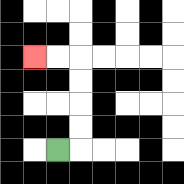{'start': '[2, 6]', 'end': '[1, 2]', 'path_directions': 'R,U,U,U,U,L,L', 'path_coordinates': '[[2, 6], [3, 6], [3, 5], [3, 4], [3, 3], [3, 2], [2, 2], [1, 2]]'}